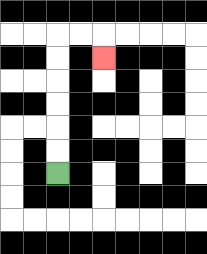{'start': '[2, 7]', 'end': '[4, 2]', 'path_directions': 'U,U,U,U,U,U,R,R,D', 'path_coordinates': '[[2, 7], [2, 6], [2, 5], [2, 4], [2, 3], [2, 2], [2, 1], [3, 1], [4, 1], [4, 2]]'}